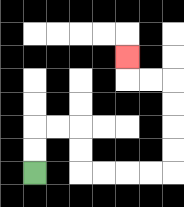{'start': '[1, 7]', 'end': '[5, 2]', 'path_directions': 'U,U,R,R,D,D,R,R,R,R,U,U,U,U,L,L,U', 'path_coordinates': '[[1, 7], [1, 6], [1, 5], [2, 5], [3, 5], [3, 6], [3, 7], [4, 7], [5, 7], [6, 7], [7, 7], [7, 6], [7, 5], [7, 4], [7, 3], [6, 3], [5, 3], [5, 2]]'}